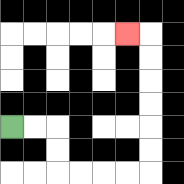{'start': '[0, 5]', 'end': '[5, 1]', 'path_directions': 'R,R,D,D,R,R,R,R,U,U,U,U,U,U,L', 'path_coordinates': '[[0, 5], [1, 5], [2, 5], [2, 6], [2, 7], [3, 7], [4, 7], [5, 7], [6, 7], [6, 6], [6, 5], [6, 4], [6, 3], [6, 2], [6, 1], [5, 1]]'}